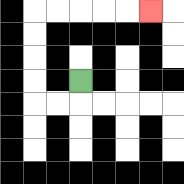{'start': '[3, 3]', 'end': '[6, 0]', 'path_directions': 'D,L,L,U,U,U,U,R,R,R,R,R', 'path_coordinates': '[[3, 3], [3, 4], [2, 4], [1, 4], [1, 3], [1, 2], [1, 1], [1, 0], [2, 0], [3, 0], [4, 0], [5, 0], [6, 0]]'}